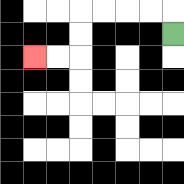{'start': '[7, 1]', 'end': '[1, 2]', 'path_directions': 'U,L,L,L,L,D,D,L,L', 'path_coordinates': '[[7, 1], [7, 0], [6, 0], [5, 0], [4, 0], [3, 0], [3, 1], [3, 2], [2, 2], [1, 2]]'}